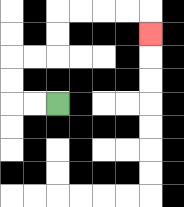{'start': '[2, 4]', 'end': '[6, 1]', 'path_directions': 'L,L,U,U,R,R,U,U,R,R,R,R,D', 'path_coordinates': '[[2, 4], [1, 4], [0, 4], [0, 3], [0, 2], [1, 2], [2, 2], [2, 1], [2, 0], [3, 0], [4, 0], [5, 0], [6, 0], [6, 1]]'}